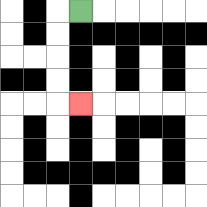{'start': '[3, 0]', 'end': '[3, 4]', 'path_directions': 'L,D,D,D,D,R', 'path_coordinates': '[[3, 0], [2, 0], [2, 1], [2, 2], [2, 3], [2, 4], [3, 4]]'}